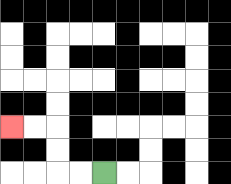{'start': '[4, 7]', 'end': '[0, 5]', 'path_directions': 'L,L,U,U,L,L', 'path_coordinates': '[[4, 7], [3, 7], [2, 7], [2, 6], [2, 5], [1, 5], [0, 5]]'}